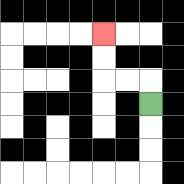{'start': '[6, 4]', 'end': '[4, 1]', 'path_directions': 'U,L,L,U,U', 'path_coordinates': '[[6, 4], [6, 3], [5, 3], [4, 3], [4, 2], [4, 1]]'}